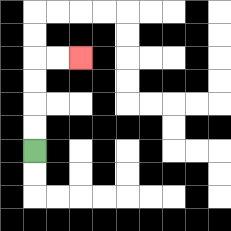{'start': '[1, 6]', 'end': '[3, 2]', 'path_directions': 'U,U,U,U,R,R', 'path_coordinates': '[[1, 6], [1, 5], [1, 4], [1, 3], [1, 2], [2, 2], [3, 2]]'}